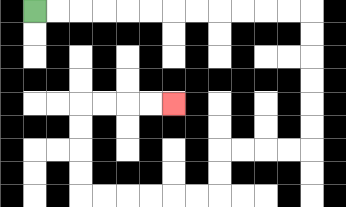{'start': '[1, 0]', 'end': '[7, 4]', 'path_directions': 'R,R,R,R,R,R,R,R,R,R,R,R,D,D,D,D,D,D,L,L,L,L,D,D,L,L,L,L,L,L,U,U,U,U,R,R,R,R', 'path_coordinates': '[[1, 0], [2, 0], [3, 0], [4, 0], [5, 0], [6, 0], [7, 0], [8, 0], [9, 0], [10, 0], [11, 0], [12, 0], [13, 0], [13, 1], [13, 2], [13, 3], [13, 4], [13, 5], [13, 6], [12, 6], [11, 6], [10, 6], [9, 6], [9, 7], [9, 8], [8, 8], [7, 8], [6, 8], [5, 8], [4, 8], [3, 8], [3, 7], [3, 6], [3, 5], [3, 4], [4, 4], [5, 4], [6, 4], [7, 4]]'}